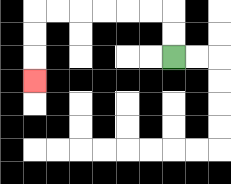{'start': '[7, 2]', 'end': '[1, 3]', 'path_directions': 'U,U,L,L,L,L,L,L,D,D,D', 'path_coordinates': '[[7, 2], [7, 1], [7, 0], [6, 0], [5, 0], [4, 0], [3, 0], [2, 0], [1, 0], [1, 1], [1, 2], [1, 3]]'}